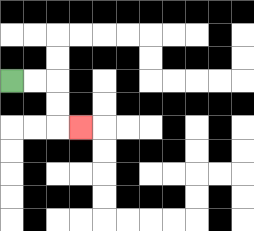{'start': '[0, 3]', 'end': '[3, 5]', 'path_directions': 'R,R,D,D,R', 'path_coordinates': '[[0, 3], [1, 3], [2, 3], [2, 4], [2, 5], [3, 5]]'}